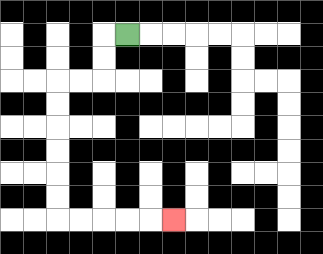{'start': '[5, 1]', 'end': '[7, 9]', 'path_directions': 'L,D,D,L,L,D,D,D,D,D,D,R,R,R,R,R', 'path_coordinates': '[[5, 1], [4, 1], [4, 2], [4, 3], [3, 3], [2, 3], [2, 4], [2, 5], [2, 6], [2, 7], [2, 8], [2, 9], [3, 9], [4, 9], [5, 9], [6, 9], [7, 9]]'}